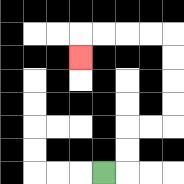{'start': '[4, 7]', 'end': '[3, 2]', 'path_directions': 'R,U,U,R,R,U,U,U,U,L,L,L,L,D', 'path_coordinates': '[[4, 7], [5, 7], [5, 6], [5, 5], [6, 5], [7, 5], [7, 4], [7, 3], [7, 2], [7, 1], [6, 1], [5, 1], [4, 1], [3, 1], [3, 2]]'}